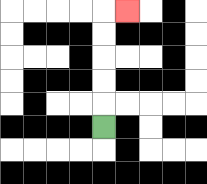{'start': '[4, 5]', 'end': '[5, 0]', 'path_directions': 'U,U,U,U,U,R', 'path_coordinates': '[[4, 5], [4, 4], [4, 3], [4, 2], [4, 1], [4, 0], [5, 0]]'}